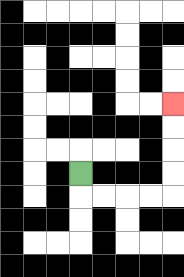{'start': '[3, 7]', 'end': '[7, 4]', 'path_directions': 'D,R,R,R,R,U,U,U,U', 'path_coordinates': '[[3, 7], [3, 8], [4, 8], [5, 8], [6, 8], [7, 8], [7, 7], [7, 6], [7, 5], [7, 4]]'}